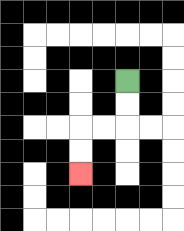{'start': '[5, 3]', 'end': '[3, 7]', 'path_directions': 'D,D,L,L,D,D', 'path_coordinates': '[[5, 3], [5, 4], [5, 5], [4, 5], [3, 5], [3, 6], [3, 7]]'}